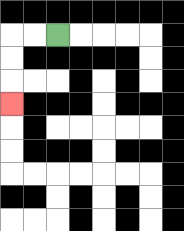{'start': '[2, 1]', 'end': '[0, 4]', 'path_directions': 'L,L,D,D,D', 'path_coordinates': '[[2, 1], [1, 1], [0, 1], [0, 2], [0, 3], [0, 4]]'}